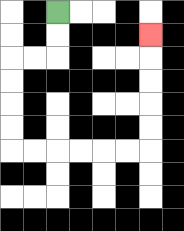{'start': '[2, 0]', 'end': '[6, 1]', 'path_directions': 'D,D,L,L,D,D,D,D,R,R,R,R,R,R,U,U,U,U,U', 'path_coordinates': '[[2, 0], [2, 1], [2, 2], [1, 2], [0, 2], [0, 3], [0, 4], [0, 5], [0, 6], [1, 6], [2, 6], [3, 6], [4, 6], [5, 6], [6, 6], [6, 5], [6, 4], [6, 3], [6, 2], [6, 1]]'}